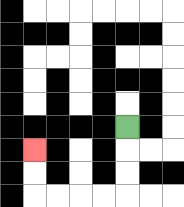{'start': '[5, 5]', 'end': '[1, 6]', 'path_directions': 'D,D,D,L,L,L,L,U,U', 'path_coordinates': '[[5, 5], [5, 6], [5, 7], [5, 8], [4, 8], [3, 8], [2, 8], [1, 8], [1, 7], [1, 6]]'}